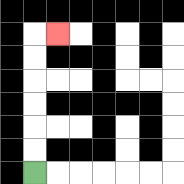{'start': '[1, 7]', 'end': '[2, 1]', 'path_directions': 'U,U,U,U,U,U,R', 'path_coordinates': '[[1, 7], [1, 6], [1, 5], [1, 4], [1, 3], [1, 2], [1, 1], [2, 1]]'}